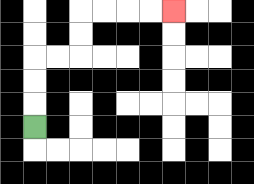{'start': '[1, 5]', 'end': '[7, 0]', 'path_directions': 'U,U,U,R,R,U,U,R,R,R,R', 'path_coordinates': '[[1, 5], [1, 4], [1, 3], [1, 2], [2, 2], [3, 2], [3, 1], [3, 0], [4, 0], [5, 0], [6, 0], [7, 0]]'}